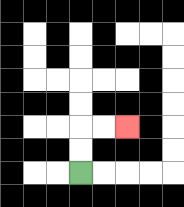{'start': '[3, 7]', 'end': '[5, 5]', 'path_directions': 'U,U,R,R', 'path_coordinates': '[[3, 7], [3, 6], [3, 5], [4, 5], [5, 5]]'}